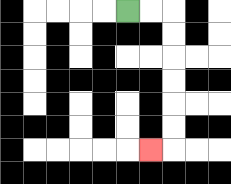{'start': '[5, 0]', 'end': '[6, 6]', 'path_directions': 'R,R,D,D,D,D,D,D,L', 'path_coordinates': '[[5, 0], [6, 0], [7, 0], [7, 1], [7, 2], [7, 3], [7, 4], [7, 5], [7, 6], [6, 6]]'}